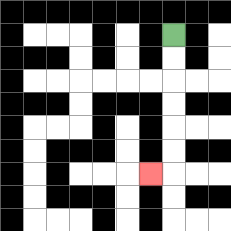{'start': '[7, 1]', 'end': '[6, 7]', 'path_directions': 'D,D,D,D,D,D,L', 'path_coordinates': '[[7, 1], [7, 2], [7, 3], [7, 4], [7, 5], [7, 6], [7, 7], [6, 7]]'}